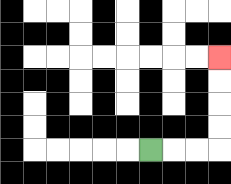{'start': '[6, 6]', 'end': '[9, 2]', 'path_directions': 'R,R,R,U,U,U,U', 'path_coordinates': '[[6, 6], [7, 6], [8, 6], [9, 6], [9, 5], [9, 4], [9, 3], [9, 2]]'}